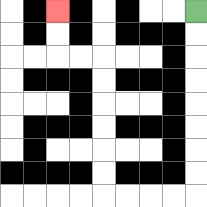{'start': '[8, 0]', 'end': '[2, 0]', 'path_directions': 'D,D,D,D,D,D,D,D,L,L,L,L,U,U,U,U,U,U,L,L,U,U', 'path_coordinates': '[[8, 0], [8, 1], [8, 2], [8, 3], [8, 4], [8, 5], [8, 6], [8, 7], [8, 8], [7, 8], [6, 8], [5, 8], [4, 8], [4, 7], [4, 6], [4, 5], [4, 4], [4, 3], [4, 2], [3, 2], [2, 2], [2, 1], [2, 0]]'}